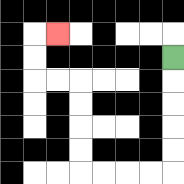{'start': '[7, 2]', 'end': '[2, 1]', 'path_directions': 'D,D,D,D,D,L,L,L,L,U,U,U,U,L,L,U,U,R', 'path_coordinates': '[[7, 2], [7, 3], [7, 4], [7, 5], [7, 6], [7, 7], [6, 7], [5, 7], [4, 7], [3, 7], [3, 6], [3, 5], [3, 4], [3, 3], [2, 3], [1, 3], [1, 2], [1, 1], [2, 1]]'}